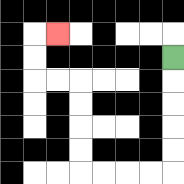{'start': '[7, 2]', 'end': '[2, 1]', 'path_directions': 'D,D,D,D,D,L,L,L,L,U,U,U,U,L,L,U,U,R', 'path_coordinates': '[[7, 2], [7, 3], [7, 4], [7, 5], [7, 6], [7, 7], [6, 7], [5, 7], [4, 7], [3, 7], [3, 6], [3, 5], [3, 4], [3, 3], [2, 3], [1, 3], [1, 2], [1, 1], [2, 1]]'}